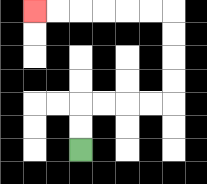{'start': '[3, 6]', 'end': '[1, 0]', 'path_directions': 'U,U,R,R,R,R,U,U,U,U,L,L,L,L,L,L', 'path_coordinates': '[[3, 6], [3, 5], [3, 4], [4, 4], [5, 4], [6, 4], [7, 4], [7, 3], [7, 2], [7, 1], [7, 0], [6, 0], [5, 0], [4, 0], [3, 0], [2, 0], [1, 0]]'}